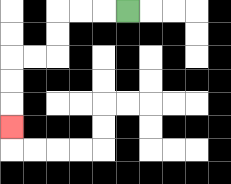{'start': '[5, 0]', 'end': '[0, 5]', 'path_directions': 'L,L,L,D,D,L,L,D,D,D', 'path_coordinates': '[[5, 0], [4, 0], [3, 0], [2, 0], [2, 1], [2, 2], [1, 2], [0, 2], [0, 3], [0, 4], [0, 5]]'}